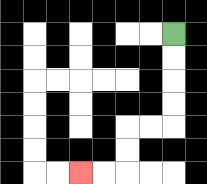{'start': '[7, 1]', 'end': '[3, 7]', 'path_directions': 'D,D,D,D,L,L,D,D,L,L', 'path_coordinates': '[[7, 1], [7, 2], [7, 3], [7, 4], [7, 5], [6, 5], [5, 5], [5, 6], [5, 7], [4, 7], [3, 7]]'}